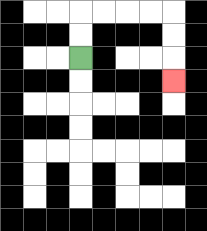{'start': '[3, 2]', 'end': '[7, 3]', 'path_directions': 'U,U,R,R,R,R,D,D,D', 'path_coordinates': '[[3, 2], [3, 1], [3, 0], [4, 0], [5, 0], [6, 0], [7, 0], [7, 1], [7, 2], [7, 3]]'}